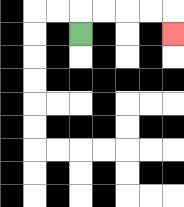{'start': '[3, 1]', 'end': '[7, 1]', 'path_directions': 'U,R,R,R,R,D', 'path_coordinates': '[[3, 1], [3, 0], [4, 0], [5, 0], [6, 0], [7, 0], [7, 1]]'}